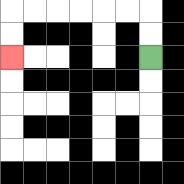{'start': '[6, 2]', 'end': '[0, 2]', 'path_directions': 'U,U,L,L,L,L,L,L,D,D', 'path_coordinates': '[[6, 2], [6, 1], [6, 0], [5, 0], [4, 0], [3, 0], [2, 0], [1, 0], [0, 0], [0, 1], [0, 2]]'}